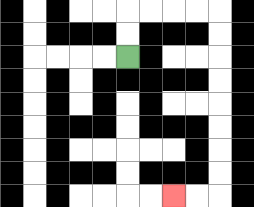{'start': '[5, 2]', 'end': '[7, 8]', 'path_directions': 'U,U,R,R,R,R,D,D,D,D,D,D,D,D,L,L', 'path_coordinates': '[[5, 2], [5, 1], [5, 0], [6, 0], [7, 0], [8, 0], [9, 0], [9, 1], [9, 2], [9, 3], [9, 4], [9, 5], [9, 6], [9, 7], [9, 8], [8, 8], [7, 8]]'}